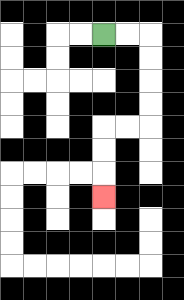{'start': '[4, 1]', 'end': '[4, 8]', 'path_directions': 'R,R,D,D,D,D,L,L,D,D,D', 'path_coordinates': '[[4, 1], [5, 1], [6, 1], [6, 2], [6, 3], [6, 4], [6, 5], [5, 5], [4, 5], [4, 6], [4, 7], [4, 8]]'}